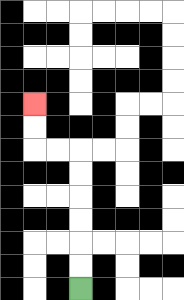{'start': '[3, 12]', 'end': '[1, 4]', 'path_directions': 'U,U,U,U,U,U,L,L,U,U', 'path_coordinates': '[[3, 12], [3, 11], [3, 10], [3, 9], [3, 8], [3, 7], [3, 6], [2, 6], [1, 6], [1, 5], [1, 4]]'}